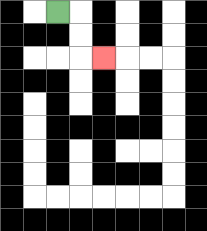{'start': '[2, 0]', 'end': '[4, 2]', 'path_directions': 'R,D,D,R', 'path_coordinates': '[[2, 0], [3, 0], [3, 1], [3, 2], [4, 2]]'}